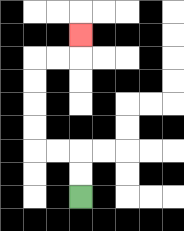{'start': '[3, 8]', 'end': '[3, 1]', 'path_directions': 'U,U,L,L,U,U,U,U,R,R,U', 'path_coordinates': '[[3, 8], [3, 7], [3, 6], [2, 6], [1, 6], [1, 5], [1, 4], [1, 3], [1, 2], [2, 2], [3, 2], [3, 1]]'}